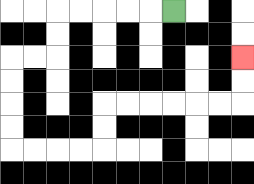{'start': '[7, 0]', 'end': '[10, 2]', 'path_directions': 'L,L,L,L,L,D,D,L,L,D,D,D,D,R,R,R,R,U,U,R,R,R,R,R,R,U,U', 'path_coordinates': '[[7, 0], [6, 0], [5, 0], [4, 0], [3, 0], [2, 0], [2, 1], [2, 2], [1, 2], [0, 2], [0, 3], [0, 4], [0, 5], [0, 6], [1, 6], [2, 6], [3, 6], [4, 6], [4, 5], [4, 4], [5, 4], [6, 4], [7, 4], [8, 4], [9, 4], [10, 4], [10, 3], [10, 2]]'}